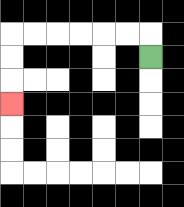{'start': '[6, 2]', 'end': '[0, 4]', 'path_directions': 'U,L,L,L,L,L,L,D,D,D', 'path_coordinates': '[[6, 2], [6, 1], [5, 1], [4, 1], [3, 1], [2, 1], [1, 1], [0, 1], [0, 2], [0, 3], [0, 4]]'}